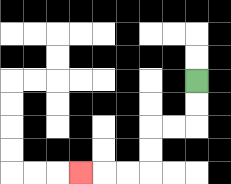{'start': '[8, 3]', 'end': '[3, 7]', 'path_directions': 'D,D,L,L,D,D,L,L,L', 'path_coordinates': '[[8, 3], [8, 4], [8, 5], [7, 5], [6, 5], [6, 6], [6, 7], [5, 7], [4, 7], [3, 7]]'}